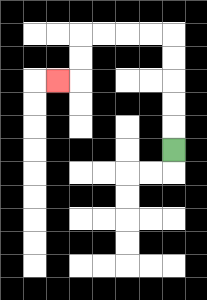{'start': '[7, 6]', 'end': '[2, 3]', 'path_directions': 'U,U,U,U,U,L,L,L,L,D,D,L', 'path_coordinates': '[[7, 6], [7, 5], [7, 4], [7, 3], [7, 2], [7, 1], [6, 1], [5, 1], [4, 1], [3, 1], [3, 2], [3, 3], [2, 3]]'}